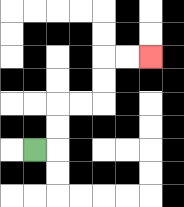{'start': '[1, 6]', 'end': '[6, 2]', 'path_directions': 'R,U,U,R,R,U,U,R,R', 'path_coordinates': '[[1, 6], [2, 6], [2, 5], [2, 4], [3, 4], [4, 4], [4, 3], [4, 2], [5, 2], [6, 2]]'}